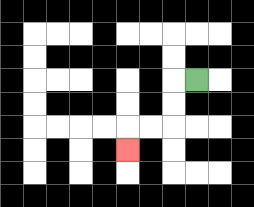{'start': '[8, 3]', 'end': '[5, 6]', 'path_directions': 'L,D,D,L,L,D', 'path_coordinates': '[[8, 3], [7, 3], [7, 4], [7, 5], [6, 5], [5, 5], [5, 6]]'}